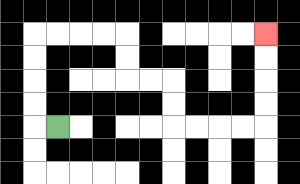{'start': '[2, 5]', 'end': '[11, 1]', 'path_directions': 'L,U,U,U,U,R,R,R,R,D,D,R,R,D,D,R,R,R,R,U,U,U,U', 'path_coordinates': '[[2, 5], [1, 5], [1, 4], [1, 3], [1, 2], [1, 1], [2, 1], [3, 1], [4, 1], [5, 1], [5, 2], [5, 3], [6, 3], [7, 3], [7, 4], [7, 5], [8, 5], [9, 5], [10, 5], [11, 5], [11, 4], [11, 3], [11, 2], [11, 1]]'}